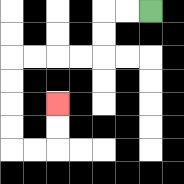{'start': '[6, 0]', 'end': '[2, 4]', 'path_directions': 'L,L,D,D,L,L,L,L,D,D,D,D,R,R,U,U', 'path_coordinates': '[[6, 0], [5, 0], [4, 0], [4, 1], [4, 2], [3, 2], [2, 2], [1, 2], [0, 2], [0, 3], [0, 4], [0, 5], [0, 6], [1, 6], [2, 6], [2, 5], [2, 4]]'}